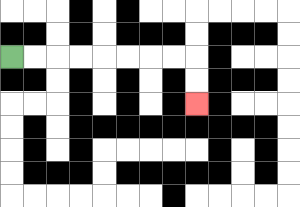{'start': '[0, 2]', 'end': '[8, 4]', 'path_directions': 'R,R,R,R,R,R,R,R,D,D', 'path_coordinates': '[[0, 2], [1, 2], [2, 2], [3, 2], [4, 2], [5, 2], [6, 2], [7, 2], [8, 2], [8, 3], [8, 4]]'}